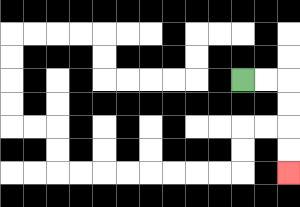{'start': '[10, 3]', 'end': '[12, 7]', 'path_directions': 'R,R,D,D,D,D', 'path_coordinates': '[[10, 3], [11, 3], [12, 3], [12, 4], [12, 5], [12, 6], [12, 7]]'}